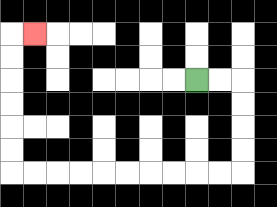{'start': '[8, 3]', 'end': '[1, 1]', 'path_directions': 'R,R,D,D,D,D,L,L,L,L,L,L,L,L,L,L,U,U,U,U,U,U,R', 'path_coordinates': '[[8, 3], [9, 3], [10, 3], [10, 4], [10, 5], [10, 6], [10, 7], [9, 7], [8, 7], [7, 7], [6, 7], [5, 7], [4, 7], [3, 7], [2, 7], [1, 7], [0, 7], [0, 6], [0, 5], [0, 4], [0, 3], [0, 2], [0, 1], [1, 1]]'}